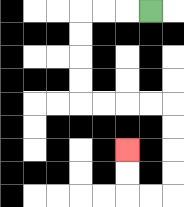{'start': '[6, 0]', 'end': '[5, 6]', 'path_directions': 'L,L,L,D,D,D,D,R,R,R,R,D,D,D,D,L,L,U,U', 'path_coordinates': '[[6, 0], [5, 0], [4, 0], [3, 0], [3, 1], [3, 2], [3, 3], [3, 4], [4, 4], [5, 4], [6, 4], [7, 4], [7, 5], [7, 6], [7, 7], [7, 8], [6, 8], [5, 8], [5, 7], [5, 6]]'}